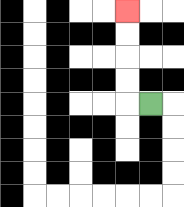{'start': '[6, 4]', 'end': '[5, 0]', 'path_directions': 'L,U,U,U,U', 'path_coordinates': '[[6, 4], [5, 4], [5, 3], [5, 2], [5, 1], [5, 0]]'}